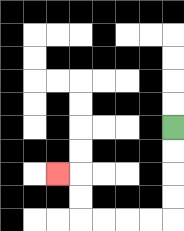{'start': '[7, 5]', 'end': '[2, 7]', 'path_directions': 'D,D,D,D,L,L,L,L,U,U,L', 'path_coordinates': '[[7, 5], [7, 6], [7, 7], [7, 8], [7, 9], [6, 9], [5, 9], [4, 9], [3, 9], [3, 8], [3, 7], [2, 7]]'}